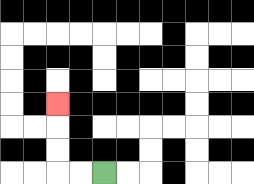{'start': '[4, 7]', 'end': '[2, 4]', 'path_directions': 'L,L,U,U,U', 'path_coordinates': '[[4, 7], [3, 7], [2, 7], [2, 6], [2, 5], [2, 4]]'}